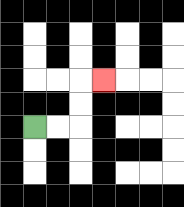{'start': '[1, 5]', 'end': '[4, 3]', 'path_directions': 'R,R,U,U,R', 'path_coordinates': '[[1, 5], [2, 5], [3, 5], [3, 4], [3, 3], [4, 3]]'}